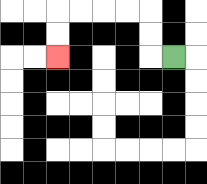{'start': '[7, 2]', 'end': '[2, 2]', 'path_directions': 'L,U,U,L,L,L,L,D,D', 'path_coordinates': '[[7, 2], [6, 2], [6, 1], [6, 0], [5, 0], [4, 0], [3, 0], [2, 0], [2, 1], [2, 2]]'}